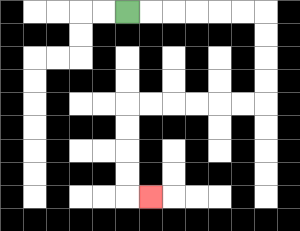{'start': '[5, 0]', 'end': '[6, 8]', 'path_directions': 'R,R,R,R,R,R,D,D,D,D,L,L,L,L,L,L,D,D,D,D,R', 'path_coordinates': '[[5, 0], [6, 0], [7, 0], [8, 0], [9, 0], [10, 0], [11, 0], [11, 1], [11, 2], [11, 3], [11, 4], [10, 4], [9, 4], [8, 4], [7, 4], [6, 4], [5, 4], [5, 5], [5, 6], [5, 7], [5, 8], [6, 8]]'}